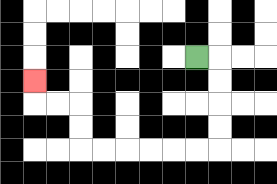{'start': '[8, 2]', 'end': '[1, 3]', 'path_directions': 'R,D,D,D,D,L,L,L,L,L,L,U,U,L,L,U', 'path_coordinates': '[[8, 2], [9, 2], [9, 3], [9, 4], [9, 5], [9, 6], [8, 6], [7, 6], [6, 6], [5, 6], [4, 6], [3, 6], [3, 5], [3, 4], [2, 4], [1, 4], [1, 3]]'}